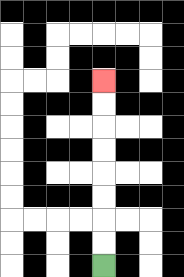{'start': '[4, 11]', 'end': '[4, 3]', 'path_directions': 'U,U,U,U,U,U,U,U', 'path_coordinates': '[[4, 11], [4, 10], [4, 9], [4, 8], [4, 7], [4, 6], [4, 5], [4, 4], [4, 3]]'}